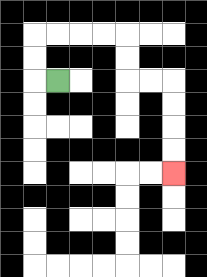{'start': '[2, 3]', 'end': '[7, 7]', 'path_directions': 'L,U,U,R,R,R,R,D,D,R,R,D,D,D,D', 'path_coordinates': '[[2, 3], [1, 3], [1, 2], [1, 1], [2, 1], [3, 1], [4, 1], [5, 1], [5, 2], [5, 3], [6, 3], [7, 3], [7, 4], [7, 5], [7, 6], [7, 7]]'}